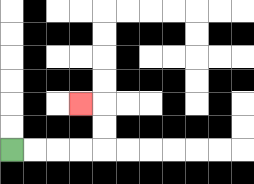{'start': '[0, 6]', 'end': '[3, 4]', 'path_directions': 'R,R,R,R,U,U,L', 'path_coordinates': '[[0, 6], [1, 6], [2, 6], [3, 6], [4, 6], [4, 5], [4, 4], [3, 4]]'}